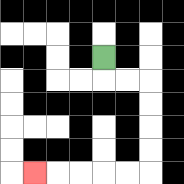{'start': '[4, 2]', 'end': '[1, 7]', 'path_directions': 'D,R,R,D,D,D,D,L,L,L,L,L', 'path_coordinates': '[[4, 2], [4, 3], [5, 3], [6, 3], [6, 4], [6, 5], [6, 6], [6, 7], [5, 7], [4, 7], [3, 7], [2, 7], [1, 7]]'}